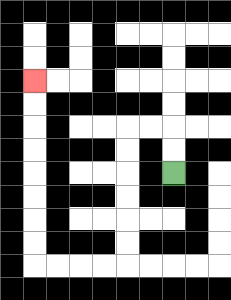{'start': '[7, 7]', 'end': '[1, 3]', 'path_directions': 'U,U,L,L,D,D,D,D,D,D,L,L,L,L,U,U,U,U,U,U,U,U', 'path_coordinates': '[[7, 7], [7, 6], [7, 5], [6, 5], [5, 5], [5, 6], [5, 7], [5, 8], [5, 9], [5, 10], [5, 11], [4, 11], [3, 11], [2, 11], [1, 11], [1, 10], [1, 9], [1, 8], [1, 7], [1, 6], [1, 5], [1, 4], [1, 3]]'}